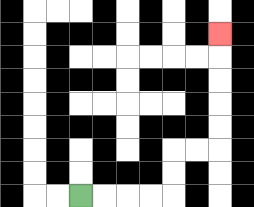{'start': '[3, 8]', 'end': '[9, 1]', 'path_directions': 'R,R,R,R,U,U,R,R,U,U,U,U,U', 'path_coordinates': '[[3, 8], [4, 8], [5, 8], [6, 8], [7, 8], [7, 7], [7, 6], [8, 6], [9, 6], [9, 5], [9, 4], [9, 3], [9, 2], [9, 1]]'}